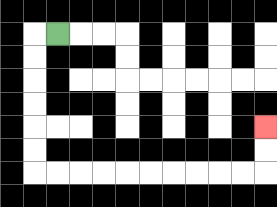{'start': '[2, 1]', 'end': '[11, 5]', 'path_directions': 'L,D,D,D,D,D,D,R,R,R,R,R,R,R,R,R,R,U,U', 'path_coordinates': '[[2, 1], [1, 1], [1, 2], [1, 3], [1, 4], [1, 5], [1, 6], [1, 7], [2, 7], [3, 7], [4, 7], [5, 7], [6, 7], [7, 7], [8, 7], [9, 7], [10, 7], [11, 7], [11, 6], [11, 5]]'}